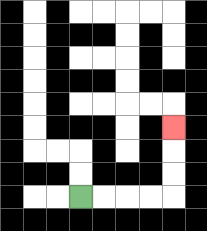{'start': '[3, 8]', 'end': '[7, 5]', 'path_directions': 'R,R,R,R,U,U,U', 'path_coordinates': '[[3, 8], [4, 8], [5, 8], [6, 8], [7, 8], [7, 7], [7, 6], [7, 5]]'}